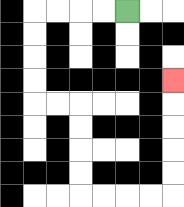{'start': '[5, 0]', 'end': '[7, 3]', 'path_directions': 'L,L,L,L,D,D,D,D,R,R,D,D,D,D,R,R,R,R,U,U,U,U,U', 'path_coordinates': '[[5, 0], [4, 0], [3, 0], [2, 0], [1, 0], [1, 1], [1, 2], [1, 3], [1, 4], [2, 4], [3, 4], [3, 5], [3, 6], [3, 7], [3, 8], [4, 8], [5, 8], [6, 8], [7, 8], [7, 7], [7, 6], [7, 5], [7, 4], [7, 3]]'}